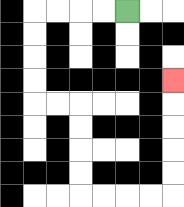{'start': '[5, 0]', 'end': '[7, 3]', 'path_directions': 'L,L,L,L,D,D,D,D,R,R,D,D,D,D,R,R,R,R,U,U,U,U,U', 'path_coordinates': '[[5, 0], [4, 0], [3, 0], [2, 0], [1, 0], [1, 1], [1, 2], [1, 3], [1, 4], [2, 4], [3, 4], [3, 5], [3, 6], [3, 7], [3, 8], [4, 8], [5, 8], [6, 8], [7, 8], [7, 7], [7, 6], [7, 5], [7, 4], [7, 3]]'}